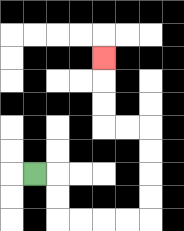{'start': '[1, 7]', 'end': '[4, 2]', 'path_directions': 'R,D,D,R,R,R,R,U,U,U,U,L,L,U,U,U', 'path_coordinates': '[[1, 7], [2, 7], [2, 8], [2, 9], [3, 9], [4, 9], [5, 9], [6, 9], [6, 8], [6, 7], [6, 6], [6, 5], [5, 5], [4, 5], [4, 4], [4, 3], [4, 2]]'}